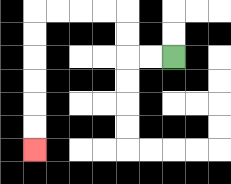{'start': '[7, 2]', 'end': '[1, 6]', 'path_directions': 'L,L,U,U,L,L,L,L,D,D,D,D,D,D', 'path_coordinates': '[[7, 2], [6, 2], [5, 2], [5, 1], [5, 0], [4, 0], [3, 0], [2, 0], [1, 0], [1, 1], [1, 2], [1, 3], [1, 4], [1, 5], [1, 6]]'}